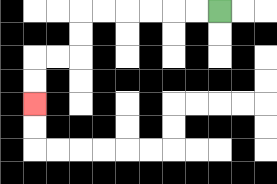{'start': '[9, 0]', 'end': '[1, 4]', 'path_directions': 'L,L,L,L,L,L,D,D,L,L,D,D', 'path_coordinates': '[[9, 0], [8, 0], [7, 0], [6, 0], [5, 0], [4, 0], [3, 0], [3, 1], [3, 2], [2, 2], [1, 2], [1, 3], [1, 4]]'}